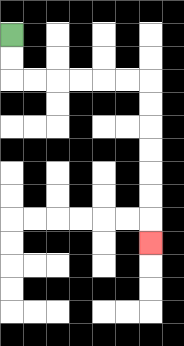{'start': '[0, 1]', 'end': '[6, 10]', 'path_directions': 'D,D,R,R,R,R,R,R,D,D,D,D,D,D,D', 'path_coordinates': '[[0, 1], [0, 2], [0, 3], [1, 3], [2, 3], [3, 3], [4, 3], [5, 3], [6, 3], [6, 4], [6, 5], [6, 6], [6, 7], [6, 8], [6, 9], [6, 10]]'}